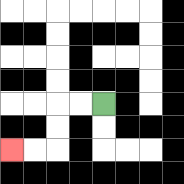{'start': '[4, 4]', 'end': '[0, 6]', 'path_directions': 'L,L,D,D,L,L', 'path_coordinates': '[[4, 4], [3, 4], [2, 4], [2, 5], [2, 6], [1, 6], [0, 6]]'}